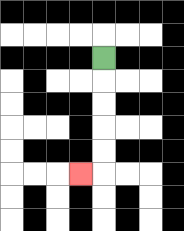{'start': '[4, 2]', 'end': '[3, 7]', 'path_directions': 'D,D,D,D,D,L', 'path_coordinates': '[[4, 2], [4, 3], [4, 4], [4, 5], [4, 6], [4, 7], [3, 7]]'}